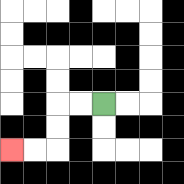{'start': '[4, 4]', 'end': '[0, 6]', 'path_directions': 'L,L,D,D,L,L', 'path_coordinates': '[[4, 4], [3, 4], [2, 4], [2, 5], [2, 6], [1, 6], [0, 6]]'}